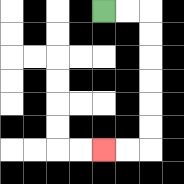{'start': '[4, 0]', 'end': '[4, 6]', 'path_directions': 'R,R,D,D,D,D,D,D,L,L', 'path_coordinates': '[[4, 0], [5, 0], [6, 0], [6, 1], [6, 2], [6, 3], [6, 4], [6, 5], [6, 6], [5, 6], [4, 6]]'}